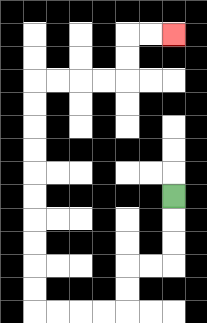{'start': '[7, 8]', 'end': '[7, 1]', 'path_directions': 'D,D,D,L,L,D,D,L,L,L,L,U,U,U,U,U,U,U,U,U,U,R,R,R,R,U,U,R,R', 'path_coordinates': '[[7, 8], [7, 9], [7, 10], [7, 11], [6, 11], [5, 11], [5, 12], [5, 13], [4, 13], [3, 13], [2, 13], [1, 13], [1, 12], [1, 11], [1, 10], [1, 9], [1, 8], [1, 7], [1, 6], [1, 5], [1, 4], [1, 3], [2, 3], [3, 3], [4, 3], [5, 3], [5, 2], [5, 1], [6, 1], [7, 1]]'}